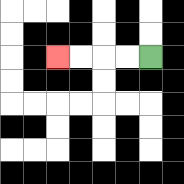{'start': '[6, 2]', 'end': '[2, 2]', 'path_directions': 'L,L,L,L', 'path_coordinates': '[[6, 2], [5, 2], [4, 2], [3, 2], [2, 2]]'}